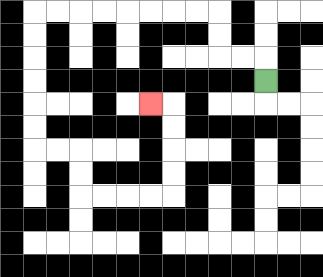{'start': '[11, 3]', 'end': '[6, 4]', 'path_directions': 'U,L,L,U,U,L,L,L,L,L,L,L,L,D,D,D,D,D,D,R,R,D,D,R,R,R,R,U,U,U,U,L', 'path_coordinates': '[[11, 3], [11, 2], [10, 2], [9, 2], [9, 1], [9, 0], [8, 0], [7, 0], [6, 0], [5, 0], [4, 0], [3, 0], [2, 0], [1, 0], [1, 1], [1, 2], [1, 3], [1, 4], [1, 5], [1, 6], [2, 6], [3, 6], [3, 7], [3, 8], [4, 8], [5, 8], [6, 8], [7, 8], [7, 7], [7, 6], [7, 5], [7, 4], [6, 4]]'}